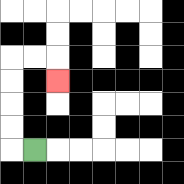{'start': '[1, 6]', 'end': '[2, 3]', 'path_directions': 'L,U,U,U,U,R,R,D', 'path_coordinates': '[[1, 6], [0, 6], [0, 5], [0, 4], [0, 3], [0, 2], [1, 2], [2, 2], [2, 3]]'}